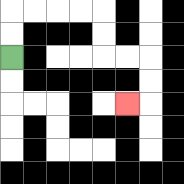{'start': '[0, 2]', 'end': '[5, 4]', 'path_directions': 'U,U,R,R,R,R,D,D,R,R,D,D,L', 'path_coordinates': '[[0, 2], [0, 1], [0, 0], [1, 0], [2, 0], [3, 0], [4, 0], [4, 1], [4, 2], [5, 2], [6, 2], [6, 3], [6, 4], [5, 4]]'}